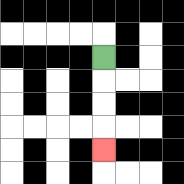{'start': '[4, 2]', 'end': '[4, 6]', 'path_directions': 'D,D,D,D', 'path_coordinates': '[[4, 2], [4, 3], [4, 4], [4, 5], [4, 6]]'}